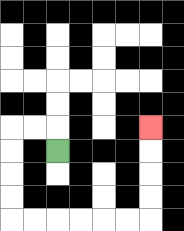{'start': '[2, 6]', 'end': '[6, 5]', 'path_directions': 'U,L,L,D,D,D,D,R,R,R,R,R,R,U,U,U,U', 'path_coordinates': '[[2, 6], [2, 5], [1, 5], [0, 5], [0, 6], [0, 7], [0, 8], [0, 9], [1, 9], [2, 9], [3, 9], [4, 9], [5, 9], [6, 9], [6, 8], [6, 7], [6, 6], [6, 5]]'}